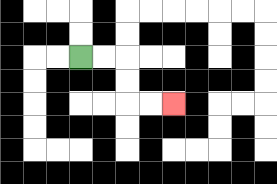{'start': '[3, 2]', 'end': '[7, 4]', 'path_directions': 'R,R,D,D,R,R', 'path_coordinates': '[[3, 2], [4, 2], [5, 2], [5, 3], [5, 4], [6, 4], [7, 4]]'}